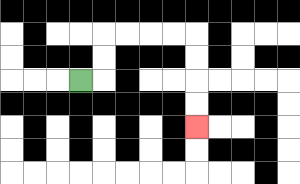{'start': '[3, 3]', 'end': '[8, 5]', 'path_directions': 'R,U,U,R,R,R,R,D,D,D,D', 'path_coordinates': '[[3, 3], [4, 3], [4, 2], [4, 1], [5, 1], [6, 1], [7, 1], [8, 1], [8, 2], [8, 3], [8, 4], [8, 5]]'}